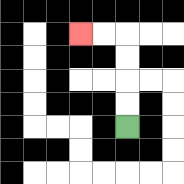{'start': '[5, 5]', 'end': '[3, 1]', 'path_directions': 'U,U,U,U,L,L', 'path_coordinates': '[[5, 5], [5, 4], [5, 3], [5, 2], [5, 1], [4, 1], [3, 1]]'}